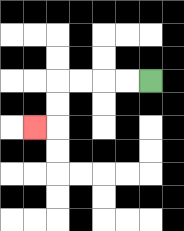{'start': '[6, 3]', 'end': '[1, 5]', 'path_directions': 'L,L,L,L,D,D,L', 'path_coordinates': '[[6, 3], [5, 3], [4, 3], [3, 3], [2, 3], [2, 4], [2, 5], [1, 5]]'}